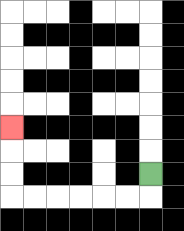{'start': '[6, 7]', 'end': '[0, 5]', 'path_directions': 'D,L,L,L,L,L,L,U,U,U', 'path_coordinates': '[[6, 7], [6, 8], [5, 8], [4, 8], [3, 8], [2, 8], [1, 8], [0, 8], [0, 7], [0, 6], [0, 5]]'}